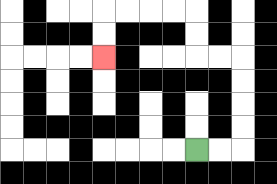{'start': '[8, 6]', 'end': '[4, 2]', 'path_directions': 'R,R,U,U,U,U,L,L,U,U,L,L,L,L,D,D', 'path_coordinates': '[[8, 6], [9, 6], [10, 6], [10, 5], [10, 4], [10, 3], [10, 2], [9, 2], [8, 2], [8, 1], [8, 0], [7, 0], [6, 0], [5, 0], [4, 0], [4, 1], [4, 2]]'}